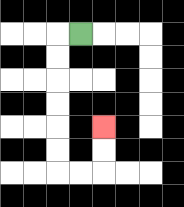{'start': '[3, 1]', 'end': '[4, 5]', 'path_directions': 'L,D,D,D,D,D,D,R,R,U,U', 'path_coordinates': '[[3, 1], [2, 1], [2, 2], [2, 3], [2, 4], [2, 5], [2, 6], [2, 7], [3, 7], [4, 7], [4, 6], [4, 5]]'}